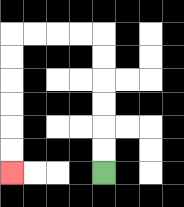{'start': '[4, 7]', 'end': '[0, 7]', 'path_directions': 'U,U,U,U,U,U,L,L,L,L,D,D,D,D,D,D', 'path_coordinates': '[[4, 7], [4, 6], [4, 5], [4, 4], [4, 3], [4, 2], [4, 1], [3, 1], [2, 1], [1, 1], [0, 1], [0, 2], [0, 3], [0, 4], [0, 5], [0, 6], [0, 7]]'}